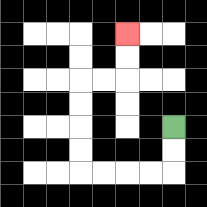{'start': '[7, 5]', 'end': '[5, 1]', 'path_directions': 'D,D,L,L,L,L,U,U,U,U,R,R,U,U', 'path_coordinates': '[[7, 5], [7, 6], [7, 7], [6, 7], [5, 7], [4, 7], [3, 7], [3, 6], [3, 5], [3, 4], [3, 3], [4, 3], [5, 3], [5, 2], [5, 1]]'}